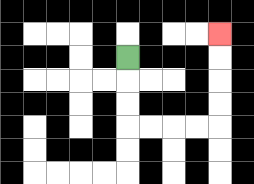{'start': '[5, 2]', 'end': '[9, 1]', 'path_directions': 'D,D,D,R,R,R,R,U,U,U,U', 'path_coordinates': '[[5, 2], [5, 3], [5, 4], [5, 5], [6, 5], [7, 5], [8, 5], [9, 5], [9, 4], [9, 3], [9, 2], [9, 1]]'}